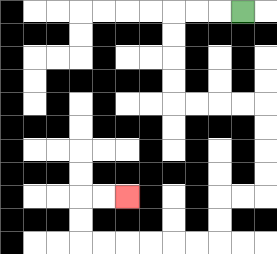{'start': '[10, 0]', 'end': '[5, 8]', 'path_directions': 'L,L,L,D,D,D,D,R,R,R,R,D,D,D,D,L,L,D,D,L,L,L,L,L,L,U,U,R,R', 'path_coordinates': '[[10, 0], [9, 0], [8, 0], [7, 0], [7, 1], [7, 2], [7, 3], [7, 4], [8, 4], [9, 4], [10, 4], [11, 4], [11, 5], [11, 6], [11, 7], [11, 8], [10, 8], [9, 8], [9, 9], [9, 10], [8, 10], [7, 10], [6, 10], [5, 10], [4, 10], [3, 10], [3, 9], [3, 8], [4, 8], [5, 8]]'}